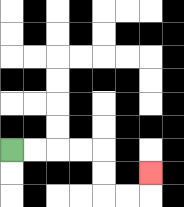{'start': '[0, 6]', 'end': '[6, 7]', 'path_directions': 'R,R,R,R,D,D,R,R,U', 'path_coordinates': '[[0, 6], [1, 6], [2, 6], [3, 6], [4, 6], [4, 7], [4, 8], [5, 8], [6, 8], [6, 7]]'}